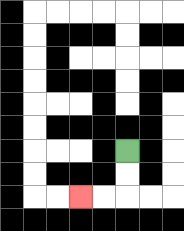{'start': '[5, 6]', 'end': '[3, 8]', 'path_directions': 'D,D,L,L', 'path_coordinates': '[[5, 6], [5, 7], [5, 8], [4, 8], [3, 8]]'}